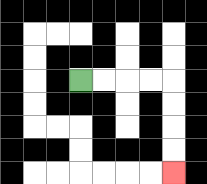{'start': '[3, 3]', 'end': '[7, 7]', 'path_directions': 'R,R,R,R,D,D,D,D', 'path_coordinates': '[[3, 3], [4, 3], [5, 3], [6, 3], [7, 3], [7, 4], [7, 5], [7, 6], [7, 7]]'}